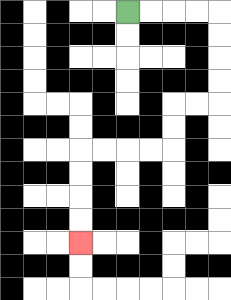{'start': '[5, 0]', 'end': '[3, 10]', 'path_directions': 'R,R,R,R,D,D,D,D,L,L,D,D,L,L,L,L,D,D,D,D', 'path_coordinates': '[[5, 0], [6, 0], [7, 0], [8, 0], [9, 0], [9, 1], [9, 2], [9, 3], [9, 4], [8, 4], [7, 4], [7, 5], [7, 6], [6, 6], [5, 6], [4, 6], [3, 6], [3, 7], [3, 8], [3, 9], [3, 10]]'}